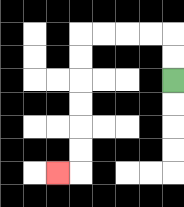{'start': '[7, 3]', 'end': '[2, 7]', 'path_directions': 'U,U,L,L,L,L,D,D,D,D,D,D,L', 'path_coordinates': '[[7, 3], [7, 2], [7, 1], [6, 1], [5, 1], [4, 1], [3, 1], [3, 2], [3, 3], [3, 4], [3, 5], [3, 6], [3, 7], [2, 7]]'}